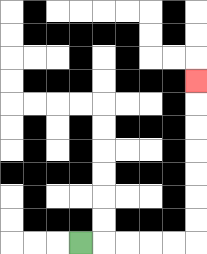{'start': '[3, 10]', 'end': '[8, 3]', 'path_directions': 'R,R,R,R,R,U,U,U,U,U,U,U', 'path_coordinates': '[[3, 10], [4, 10], [5, 10], [6, 10], [7, 10], [8, 10], [8, 9], [8, 8], [8, 7], [8, 6], [8, 5], [8, 4], [8, 3]]'}